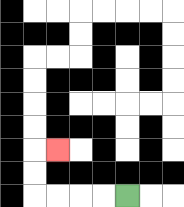{'start': '[5, 8]', 'end': '[2, 6]', 'path_directions': 'L,L,L,L,U,U,R', 'path_coordinates': '[[5, 8], [4, 8], [3, 8], [2, 8], [1, 8], [1, 7], [1, 6], [2, 6]]'}